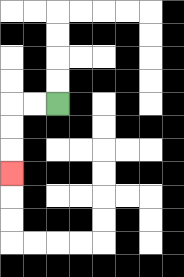{'start': '[2, 4]', 'end': '[0, 7]', 'path_directions': 'L,L,D,D,D', 'path_coordinates': '[[2, 4], [1, 4], [0, 4], [0, 5], [0, 6], [0, 7]]'}